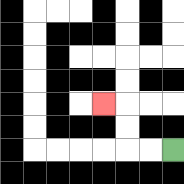{'start': '[7, 6]', 'end': '[4, 4]', 'path_directions': 'L,L,U,U,L', 'path_coordinates': '[[7, 6], [6, 6], [5, 6], [5, 5], [5, 4], [4, 4]]'}